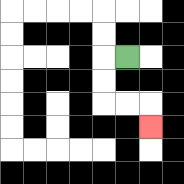{'start': '[5, 2]', 'end': '[6, 5]', 'path_directions': 'L,D,D,R,R,D', 'path_coordinates': '[[5, 2], [4, 2], [4, 3], [4, 4], [5, 4], [6, 4], [6, 5]]'}